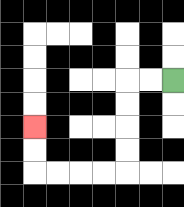{'start': '[7, 3]', 'end': '[1, 5]', 'path_directions': 'L,L,D,D,D,D,L,L,L,L,U,U', 'path_coordinates': '[[7, 3], [6, 3], [5, 3], [5, 4], [5, 5], [5, 6], [5, 7], [4, 7], [3, 7], [2, 7], [1, 7], [1, 6], [1, 5]]'}